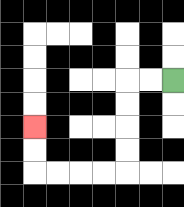{'start': '[7, 3]', 'end': '[1, 5]', 'path_directions': 'L,L,D,D,D,D,L,L,L,L,U,U', 'path_coordinates': '[[7, 3], [6, 3], [5, 3], [5, 4], [5, 5], [5, 6], [5, 7], [4, 7], [3, 7], [2, 7], [1, 7], [1, 6], [1, 5]]'}